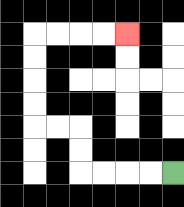{'start': '[7, 7]', 'end': '[5, 1]', 'path_directions': 'L,L,L,L,U,U,L,L,U,U,U,U,R,R,R,R', 'path_coordinates': '[[7, 7], [6, 7], [5, 7], [4, 7], [3, 7], [3, 6], [3, 5], [2, 5], [1, 5], [1, 4], [1, 3], [1, 2], [1, 1], [2, 1], [3, 1], [4, 1], [5, 1]]'}